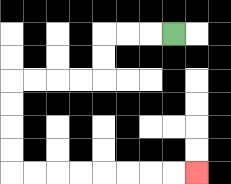{'start': '[7, 1]', 'end': '[8, 7]', 'path_directions': 'L,L,L,D,D,L,L,L,L,D,D,D,D,R,R,R,R,R,R,R,R', 'path_coordinates': '[[7, 1], [6, 1], [5, 1], [4, 1], [4, 2], [4, 3], [3, 3], [2, 3], [1, 3], [0, 3], [0, 4], [0, 5], [0, 6], [0, 7], [1, 7], [2, 7], [3, 7], [4, 7], [5, 7], [6, 7], [7, 7], [8, 7]]'}